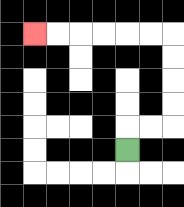{'start': '[5, 6]', 'end': '[1, 1]', 'path_directions': 'U,R,R,U,U,U,U,L,L,L,L,L,L', 'path_coordinates': '[[5, 6], [5, 5], [6, 5], [7, 5], [7, 4], [7, 3], [7, 2], [7, 1], [6, 1], [5, 1], [4, 1], [3, 1], [2, 1], [1, 1]]'}